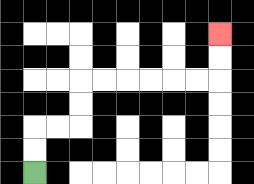{'start': '[1, 7]', 'end': '[9, 1]', 'path_directions': 'U,U,R,R,U,U,R,R,R,R,R,R,U,U', 'path_coordinates': '[[1, 7], [1, 6], [1, 5], [2, 5], [3, 5], [3, 4], [3, 3], [4, 3], [5, 3], [6, 3], [7, 3], [8, 3], [9, 3], [9, 2], [9, 1]]'}